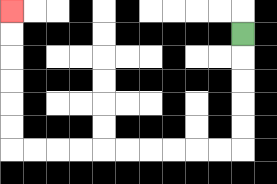{'start': '[10, 1]', 'end': '[0, 0]', 'path_directions': 'D,D,D,D,D,L,L,L,L,L,L,L,L,L,L,U,U,U,U,U,U', 'path_coordinates': '[[10, 1], [10, 2], [10, 3], [10, 4], [10, 5], [10, 6], [9, 6], [8, 6], [7, 6], [6, 6], [5, 6], [4, 6], [3, 6], [2, 6], [1, 6], [0, 6], [0, 5], [0, 4], [0, 3], [0, 2], [0, 1], [0, 0]]'}